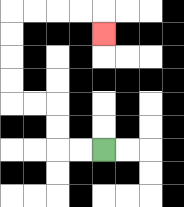{'start': '[4, 6]', 'end': '[4, 1]', 'path_directions': 'L,L,U,U,L,L,U,U,U,U,R,R,R,R,D', 'path_coordinates': '[[4, 6], [3, 6], [2, 6], [2, 5], [2, 4], [1, 4], [0, 4], [0, 3], [0, 2], [0, 1], [0, 0], [1, 0], [2, 0], [3, 0], [4, 0], [4, 1]]'}